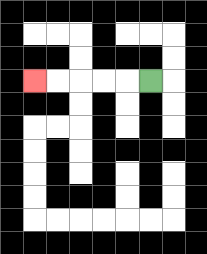{'start': '[6, 3]', 'end': '[1, 3]', 'path_directions': 'L,L,L,L,L', 'path_coordinates': '[[6, 3], [5, 3], [4, 3], [3, 3], [2, 3], [1, 3]]'}